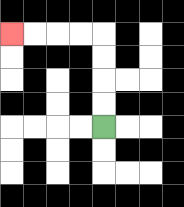{'start': '[4, 5]', 'end': '[0, 1]', 'path_directions': 'U,U,U,U,L,L,L,L', 'path_coordinates': '[[4, 5], [4, 4], [4, 3], [4, 2], [4, 1], [3, 1], [2, 1], [1, 1], [0, 1]]'}